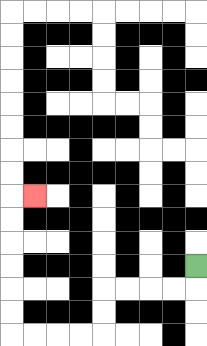{'start': '[8, 11]', 'end': '[1, 8]', 'path_directions': 'D,L,L,L,L,D,D,L,L,L,L,U,U,U,U,U,U,R', 'path_coordinates': '[[8, 11], [8, 12], [7, 12], [6, 12], [5, 12], [4, 12], [4, 13], [4, 14], [3, 14], [2, 14], [1, 14], [0, 14], [0, 13], [0, 12], [0, 11], [0, 10], [0, 9], [0, 8], [1, 8]]'}